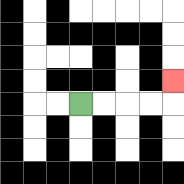{'start': '[3, 4]', 'end': '[7, 3]', 'path_directions': 'R,R,R,R,U', 'path_coordinates': '[[3, 4], [4, 4], [5, 4], [6, 4], [7, 4], [7, 3]]'}